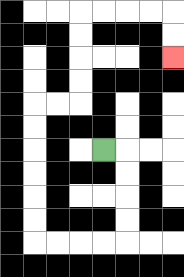{'start': '[4, 6]', 'end': '[7, 2]', 'path_directions': 'R,D,D,D,D,L,L,L,L,U,U,U,U,U,U,R,R,U,U,U,U,R,R,R,R,D,D', 'path_coordinates': '[[4, 6], [5, 6], [5, 7], [5, 8], [5, 9], [5, 10], [4, 10], [3, 10], [2, 10], [1, 10], [1, 9], [1, 8], [1, 7], [1, 6], [1, 5], [1, 4], [2, 4], [3, 4], [3, 3], [3, 2], [3, 1], [3, 0], [4, 0], [5, 0], [6, 0], [7, 0], [7, 1], [7, 2]]'}